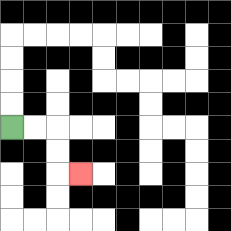{'start': '[0, 5]', 'end': '[3, 7]', 'path_directions': 'R,R,D,D,R', 'path_coordinates': '[[0, 5], [1, 5], [2, 5], [2, 6], [2, 7], [3, 7]]'}